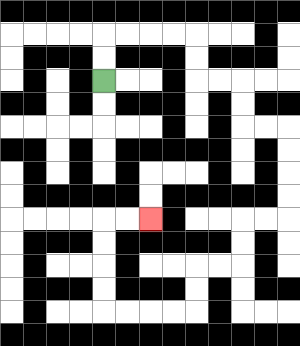{'start': '[4, 3]', 'end': '[6, 9]', 'path_directions': 'U,U,R,R,R,R,D,D,R,R,D,D,R,R,D,D,D,D,L,L,D,D,L,L,D,D,L,L,L,L,U,U,U,U,R,R', 'path_coordinates': '[[4, 3], [4, 2], [4, 1], [5, 1], [6, 1], [7, 1], [8, 1], [8, 2], [8, 3], [9, 3], [10, 3], [10, 4], [10, 5], [11, 5], [12, 5], [12, 6], [12, 7], [12, 8], [12, 9], [11, 9], [10, 9], [10, 10], [10, 11], [9, 11], [8, 11], [8, 12], [8, 13], [7, 13], [6, 13], [5, 13], [4, 13], [4, 12], [4, 11], [4, 10], [4, 9], [5, 9], [6, 9]]'}